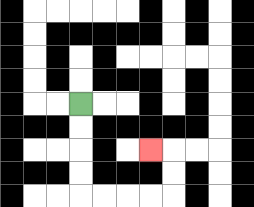{'start': '[3, 4]', 'end': '[6, 6]', 'path_directions': 'D,D,D,D,R,R,R,R,U,U,L', 'path_coordinates': '[[3, 4], [3, 5], [3, 6], [3, 7], [3, 8], [4, 8], [5, 8], [6, 8], [7, 8], [7, 7], [7, 6], [6, 6]]'}